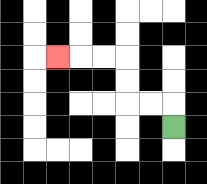{'start': '[7, 5]', 'end': '[2, 2]', 'path_directions': 'U,L,L,U,U,L,L,L', 'path_coordinates': '[[7, 5], [7, 4], [6, 4], [5, 4], [5, 3], [5, 2], [4, 2], [3, 2], [2, 2]]'}